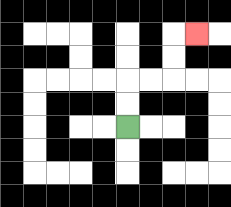{'start': '[5, 5]', 'end': '[8, 1]', 'path_directions': 'U,U,R,R,U,U,R', 'path_coordinates': '[[5, 5], [5, 4], [5, 3], [6, 3], [7, 3], [7, 2], [7, 1], [8, 1]]'}